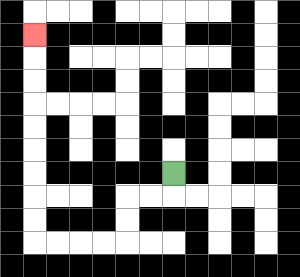{'start': '[7, 7]', 'end': '[1, 1]', 'path_directions': 'D,L,L,D,D,L,L,L,L,U,U,U,U,U,U,U,U,U', 'path_coordinates': '[[7, 7], [7, 8], [6, 8], [5, 8], [5, 9], [5, 10], [4, 10], [3, 10], [2, 10], [1, 10], [1, 9], [1, 8], [1, 7], [1, 6], [1, 5], [1, 4], [1, 3], [1, 2], [1, 1]]'}